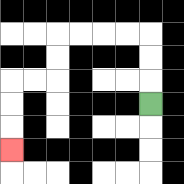{'start': '[6, 4]', 'end': '[0, 6]', 'path_directions': 'U,U,U,L,L,L,L,D,D,L,L,D,D,D', 'path_coordinates': '[[6, 4], [6, 3], [6, 2], [6, 1], [5, 1], [4, 1], [3, 1], [2, 1], [2, 2], [2, 3], [1, 3], [0, 3], [0, 4], [0, 5], [0, 6]]'}